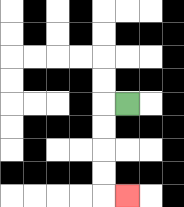{'start': '[5, 4]', 'end': '[5, 8]', 'path_directions': 'L,D,D,D,D,R', 'path_coordinates': '[[5, 4], [4, 4], [4, 5], [4, 6], [4, 7], [4, 8], [5, 8]]'}